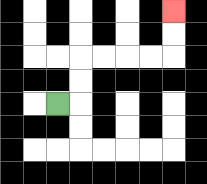{'start': '[2, 4]', 'end': '[7, 0]', 'path_directions': 'R,U,U,R,R,R,R,U,U', 'path_coordinates': '[[2, 4], [3, 4], [3, 3], [3, 2], [4, 2], [5, 2], [6, 2], [7, 2], [7, 1], [7, 0]]'}